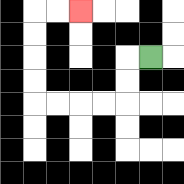{'start': '[6, 2]', 'end': '[3, 0]', 'path_directions': 'L,D,D,L,L,L,L,U,U,U,U,R,R', 'path_coordinates': '[[6, 2], [5, 2], [5, 3], [5, 4], [4, 4], [3, 4], [2, 4], [1, 4], [1, 3], [1, 2], [1, 1], [1, 0], [2, 0], [3, 0]]'}